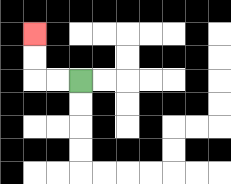{'start': '[3, 3]', 'end': '[1, 1]', 'path_directions': 'L,L,U,U', 'path_coordinates': '[[3, 3], [2, 3], [1, 3], [1, 2], [1, 1]]'}